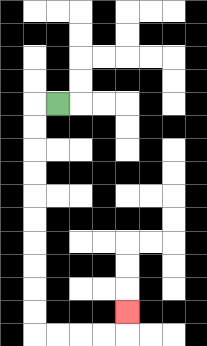{'start': '[2, 4]', 'end': '[5, 13]', 'path_directions': 'L,D,D,D,D,D,D,D,D,D,D,R,R,R,R,U', 'path_coordinates': '[[2, 4], [1, 4], [1, 5], [1, 6], [1, 7], [1, 8], [1, 9], [1, 10], [1, 11], [1, 12], [1, 13], [1, 14], [2, 14], [3, 14], [4, 14], [5, 14], [5, 13]]'}